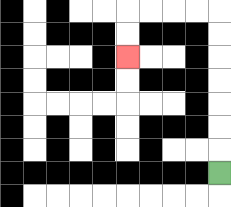{'start': '[9, 7]', 'end': '[5, 2]', 'path_directions': 'U,U,U,U,U,U,U,L,L,L,L,D,D', 'path_coordinates': '[[9, 7], [9, 6], [9, 5], [9, 4], [9, 3], [9, 2], [9, 1], [9, 0], [8, 0], [7, 0], [6, 0], [5, 0], [5, 1], [5, 2]]'}